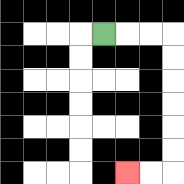{'start': '[4, 1]', 'end': '[5, 7]', 'path_directions': 'R,R,R,D,D,D,D,D,D,L,L', 'path_coordinates': '[[4, 1], [5, 1], [6, 1], [7, 1], [7, 2], [7, 3], [7, 4], [7, 5], [7, 6], [7, 7], [6, 7], [5, 7]]'}